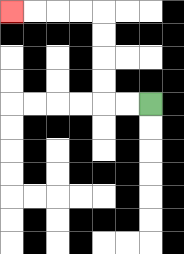{'start': '[6, 4]', 'end': '[0, 0]', 'path_directions': 'L,L,U,U,U,U,L,L,L,L', 'path_coordinates': '[[6, 4], [5, 4], [4, 4], [4, 3], [4, 2], [4, 1], [4, 0], [3, 0], [2, 0], [1, 0], [0, 0]]'}